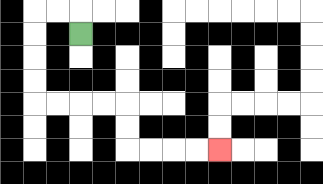{'start': '[3, 1]', 'end': '[9, 6]', 'path_directions': 'U,L,L,D,D,D,D,R,R,R,R,D,D,R,R,R,R', 'path_coordinates': '[[3, 1], [3, 0], [2, 0], [1, 0], [1, 1], [1, 2], [1, 3], [1, 4], [2, 4], [3, 4], [4, 4], [5, 4], [5, 5], [5, 6], [6, 6], [7, 6], [8, 6], [9, 6]]'}